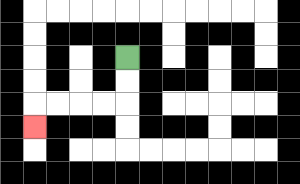{'start': '[5, 2]', 'end': '[1, 5]', 'path_directions': 'D,D,L,L,L,L,D', 'path_coordinates': '[[5, 2], [5, 3], [5, 4], [4, 4], [3, 4], [2, 4], [1, 4], [1, 5]]'}